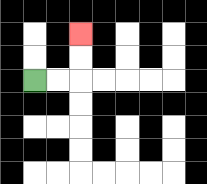{'start': '[1, 3]', 'end': '[3, 1]', 'path_directions': 'R,R,U,U', 'path_coordinates': '[[1, 3], [2, 3], [3, 3], [3, 2], [3, 1]]'}